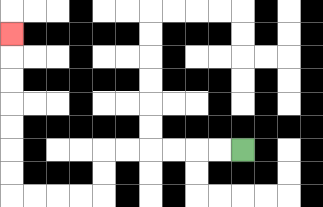{'start': '[10, 6]', 'end': '[0, 1]', 'path_directions': 'L,L,L,L,L,L,D,D,L,L,L,L,U,U,U,U,U,U,U', 'path_coordinates': '[[10, 6], [9, 6], [8, 6], [7, 6], [6, 6], [5, 6], [4, 6], [4, 7], [4, 8], [3, 8], [2, 8], [1, 8], [0, 8], [0, 7], [0, 6], [0, 5], [0, 4], [0, 3], [0, 2], [0, 1]]'}